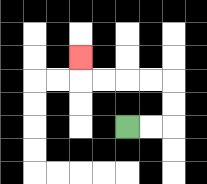{'start': '[5, 5]', 'end': '[3, 2]', 'path_directions': 'R,R,U,U,L,L,L,L,U', 'path_coordinates': '[[5, 5], [6, 5], [7, 5], [7, 4], [7, 3], [6, 3], [5, 3], [4, 3], [3, 3], [3, 2]]'}